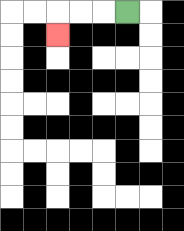{'start': '[5, 0]', 'end': '[2, 1]', 'path_directions': 'L,L,L,D', 'path_coordinates': '[[5, 0], [4, 0], [3, 0], [2, 0], [2, 1]]'}